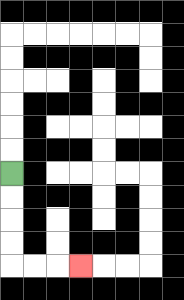{'start': '[0, 7]', 'end': '[3, 11]', 'path_directions': 'D,D,D,D,R,R,R', 'path_coordinates': '[[0, 7], [0, 8], [0, 9], [0, 10], [0, 11], [1, 11], [2, 11], [3, 11]]'}